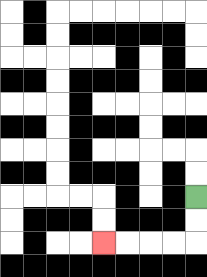{'start': '[8, 8]', 'end': '[4, 10]', 'path_directions': 'D,D,L,L,L,L', 'path_coordinates': '[[8, 8], [8, 9], [8, 10], [7, 10], [6, 10], [5, 10], [4, 10]]'}